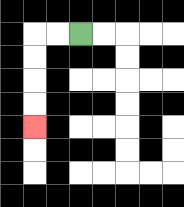{'start': '[3, 1]', 'end': '[1, 5]', 'path_directions': 'L,L,D,D,D,D', 'path_coordinates': '[[3, 1], [2, 1], [1, 1], [1, 2], [1, 3], [1, 4], [1, 5]]'}